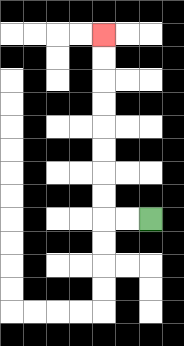{'start': '[6, 9]', 'end': '[4, 1]', 'path_directions': 'L,L,U,U,U,U,U,U,U,U', 'path_coordinates': '[[6, 9], [5, 9], [4, 9], [4, 8], [4, 7], [4, 6], [4, 5], [4, 4], [4, 3], [4, 2], [4, 1]]'}